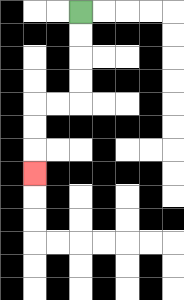{'start': '[3, 0]', 'end': '[1, 7]', 'path_directions': 'D,D,D,D,L,L,D,D,D', 'path_coordinates': '[[3, 0], [3, 1], [3, 2], [3, 3], [3, 4], [2, 4], [1, 4], [1, 5], [1, 6], [1, 7]]'}